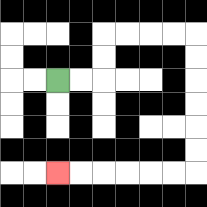{'start': '[2, 3]', 'end': '[2, 7]', 'path_directions': 'R,R,U,U,R,R,R,R,D,D,D,D,D,D,L,L,L,L,L,L', 'path_coordinates': '[[2, 3], [3, 3], [4, 3], [4, 2], [4, 1], [5, 1], [6, 1], [7, 1], [8, 1], [8, 2], [8, 3], [8, 4], [8, 5], [8, 6], [8, 7], [7, 7], [6, 7], [5, 7], [4, 7], [3, 7], [2, 7]]'}